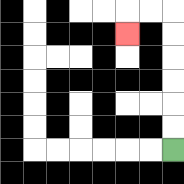{'start': '[7, 6]', 'end': '[5, 1]', 'path_directions': 'U,U,U,U,U,U,L,L,D', 'path_coordinates': '[[7, 6], [7, 5], [7, 4], [7, 3], [7, 2], [7, 1], [7, 0], [6, 0], [5, 0], [5, 1]]'}